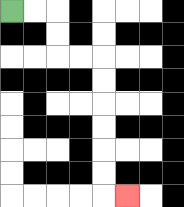{'start': '[0, 0]', 'end': '[5, 8]', 'path_directions': 'R,R,D,D,R,R,D,D,D,D,D,D,R', 'path_coordinates': '[[0, 0], [1, 0], [2, 0], [2, 1], [2, 2], [3, 2], [4, 2], [4, 3], [4, 4], [4, 5], [4, 6], [4, 7], [4, 8], [5, 8]]'}